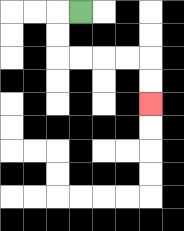{'start': '[3, 0]', 'end': '[6, 4]', 'path_directions': 'L,D,D,R,R,R,R,D,D', 'path_coordinates': '[[3, 0], [2, 0], [2, 1], [2, 2], [3, 2], [4, 2], [5, 2], [6, 2], [6, 3], [6, 4]]'}